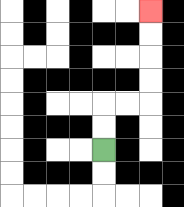{'start': '[4, 6]', 'end': '[6, 0]', 'path_directions': 'U,U,R,R,U,U,U,U', 'path_coordinates': '[[4, 6], [4, 5], [4, 4], [5, 4], [6, 4], [6, 3], [6, 2], [6, 1], [6, 0]]'}